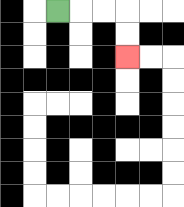{'start': '[2, 0]', 'end': '[5, 2]', 'path_directions': 'R,R,R,D,D', 'path_coordinates': '[[2, 0], [3, 0], [4, 0], [5, 0], [5, 1], [5, 2]]'}